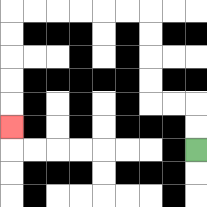{'start': '[8, 6]', 'end': '[0, 5]', 'path_directions': 'U,U,L,L,U,U,U,U,L,L,L,L,L,L,D,D,D,D,D', 'path_coordinates': '[[8, 6], [8, 5], [8, 4], [7, 4], [6, 4], [6, 3], [6, 2], [6, 1], [6, 0], [5, 0], [4, 0], [3, 0], [2, 0], [1, 0], [0, 0], [0, 1], [0, 2], [0, 3], [0, 4], [0, 5]]'}